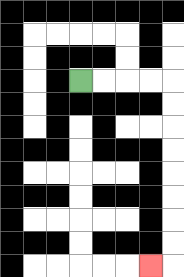{'start': '[3, 3]', 'end': '[6, 11]', 'path_directions': 'R,R,R,R,D,D,D,D,D,D,D,D,L', 'path_coordinates': '[[3, 3], [4, 3], [5, 3], [6, 3], [7, 3], [7, 4], [7, 5], [7, 6], [7, 7], [7, 8], [7, 9], [7, 10], [7, 11], [6, 11]]'}